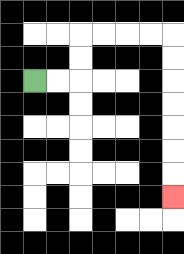{'start': '[1, 3]', 'end': '[7, 8]', 'path_directions': 'R,R,U,U,R,R,R,R,D,D,D,D,D,D,D', 'path_coordinates': '[[1, 3], [2, 3], [3, 3], [3, 2], [3, 1], [4, 1], [5, 1], [6, 1], [7, 1], [7, 2], [7, 3], [7, 4], [7, 5], [7, 6], [7, 7], [7, 8]]'}